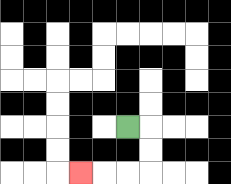{'start': '[5, 5]', 'end': '[3, 7]', 'path_directions': 'R,D,D,L,L,L', 'path_coordinates': '[[5, 5], [6, 5], [6, 6], [6, 7], [5, 7], [4, 7], [3, 7]]'}